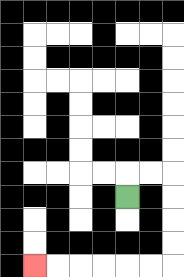{'start': '[5, 8]', 'end': '[1, 11]', 'path_directions': 'U,R,R,D,D,D,D,L,L,L,L,L,L', 'path_coordinates': '[[5, 8], [5, 7], [6, 7], [7, 7], [7, 8], [7, 9], [7, 10], [7, 11], [6, 11], [5, 11], [4, 11], [3, 11], [2, 11], [1, 11]]'}